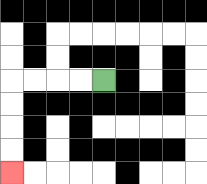{'start': '[4, 3]', 'end': '[0, 7]', 'path_directions': 'L,L,L,L,D,D,D,D', 'path_coordinates': '[[4, 3], [3, 3], [2, 3], [1, 3], [0, 3], [0, 4], [0, 5], [0, 6], [0, 7]]'}